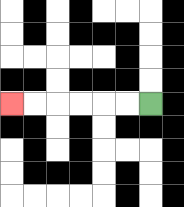{'start': '[6, 4]', 'end': '[0, 4]', 'path_directions': 'L,L,L,L,L,L', 'path_coordinates': '[[6, 4], [5, 4], [4, 4], [3, 4], [2, 4], [1, 4], [0, 4]]'}